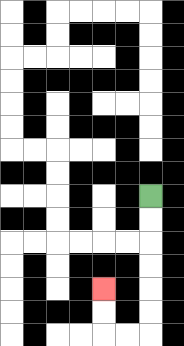{'start': '[6, 8]', 'end': '[4, 12]', 'path_directions': 'D,D,D,D,D,D,L,L,U,U', 'path_coordinates': '[[6, 8], [6, 9], [6, 10], [6, 11], [6, 12], [6, 13], [6, 14], [5, 14], [4, 14], [4, 13], [4, 12]]'}